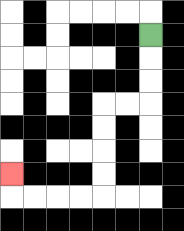{'start': '[6, 1]', 'end': '[0, 7]', 'path_directions': 'D,D,D,L,L,D,D,D,D,L,L,L,L,U', 'path_coordinates': '[[6, 1], [6, 2], [6, 3], [6, 4], [5, 4], [4, 4], [4, 5], [4, 6], [4, 7], [4, 8], [3, 8], [2, 8], [1, 8], [0, 8], [0, 7]]'}